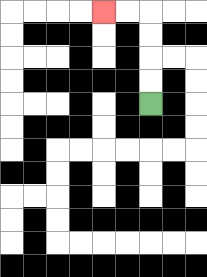{'start': '[6, 4]', 'end': '[4, 0]', 'path_directions': 'U,U,U,U,L,L', 'path_coordinates': '[[6, 4], [6, 3], [6, 2], [6, 1], [6, 0], [5, 0], [4, 0]]'}